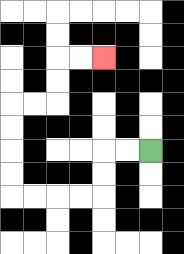{'start': '[6, 6]', 'end': '[4, 2]', 'path_directions': 'L,L,D,D,L,L,L,L,U,U,U,U,R,R,U,U,R,R', 'path_coordinates': '[[6, 6], [5, 6], [4, 6], [4, 7], [4, 8], [3, 8], [2, 8], [1, 8], [0, 8], [0, 7], [0, 6], [0, 5], [0, 4], [1, 4], [2, 4], [2, 3], [2, 2], [3, 2], [4, 2]]'}